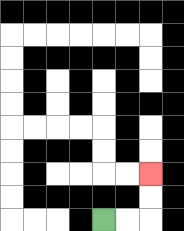{'start': '[4, 9]', 'end': '[6, 7]', 'path_directions': 'R,R,U,U', 'path_coordinates': '[[4, 9], [5, 9], [6, 9], [6, 8], [6, 7]]'}